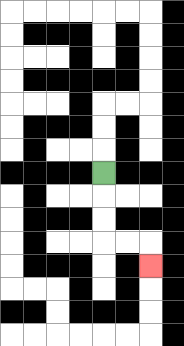{'start': '[4, 7]', 'end': '[6, 11]', 'path_directions': 'D,D,D,R,R,D', 'path_coordinates': '[[4, 7], [4, 8], [4, 9], [4, 10], [5, 10], [6, 10], [6, 11]]'}